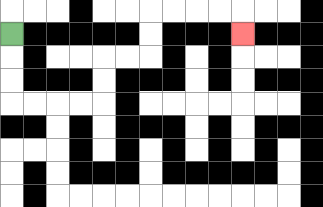{'start': '[0, 1]', 'end': '[10, 1]', 'path_directions': 'D,D,D,R,R,R,R,U,U,R,R,U,U,R,R,R,R,D', 'path_coordinates': '[[0, 1], [0, 2], [0, 3], [0, 4], [1, 4], [2, 4], [3, 4], [4, 4], [4, 3], [4, 2], [5, 2], [6, 2], [6, 1], [6, 0], [7, 0], [8, 0], [9, 0], [10, 0], [10, 1]]'}